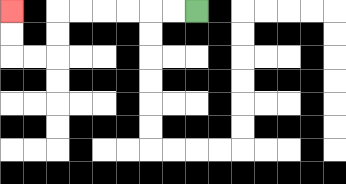{'start': '[8, 0]', 'end': '[0, 0]', 'path_directions': 'L,L,L,L,L,L,D,D,L,L,U,U', 'path_coordinates': '[[8, 0], [7, 0], [6, 0], [5, 0], [4, 0], [3, 0], [2, 0], [2, 1], [2, 2], [1, 2], [0, 2], [0, 1], [0, 0]]'}